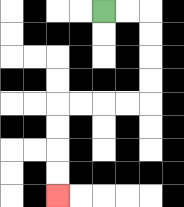{'start': '[4, 0]', 'end': '[2, 8]', 'path_directions': 'R,R,D,D,D,D,L,L,L,L,D,D,D,D', 'path_coordinates': '[[4, 0], [5, 0], [6, 0], [6, 1], [6, 2], [6, 3], [6, 4], [5, 4], [4, 4], [3, 4], [2, 4], [2, 5], [2, 6], [2, 7], [2, 8]]'}